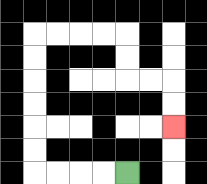{'start': '[5, 7]', 'end': '[7, 5]', 'path_directions': 'L,L,L,L,U,U,U,U,U,U,R,R,R,R,D,D,R,R,D,D', 'path_coordinates': '[[5, 7], [4, 7], [3, 7], [2, 7], [1, 7], [1, 6], [1, 5], [1, 4], [1, 3], [1, 2], [1, 1], [2, 1], [3, 1], [4, 1], [5, 1], [5, 2], [5, 3], [6, 3], [7, 3], [7, 4], [7, 5]]'}